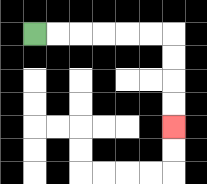{'start': '[1, 1]', 'end': '[7, 5]', 'path_directions': 'R,R,R,R,R,R,D,D,D,D', 'path_coordinates': '[[1, 1], [2, 1], [3, 1], [4, 1], [5, 1], [6, 1], [7, 1], [7, 2], [7, 3], [7, 4], [7, 5]]'}